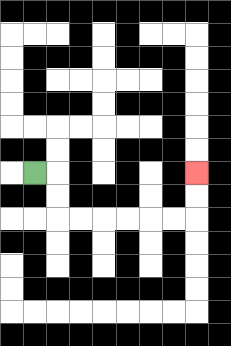{'start': '[1, 7]', 'end': '[8, 7]', 'path_directions': 'R,D,D,R,R,R,R,R,R,U,U', 'path_coordinates': '[[1, 7], [2, 7], [2, 8], [2, 9], [3, 9], [4, 9], [5, 9], [6, 9], [7, 9], [8, 9], [8, 8], [8, 7]]'}